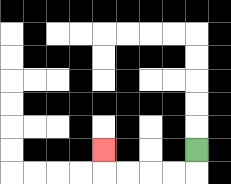{'start': '[8, 6]', 'end': '[4, 6]', 'path_directions': 'D,L,L,L,L,U', 'path_coordinates': '[[8, 6], [8, 7], [7, 7], [6, 7], [5, 7], [4, 7], [4, 6]]'}